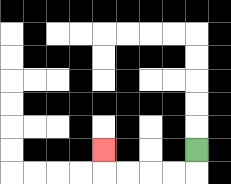{'start': '[8, 6]', 'end': '[4, 6]', 'path_directions': 'D,L,L,L,L,U', 'path_coordinates': '[[8, 6], [8, 7], [7, 7], [6, 7], [5, 7], [4, 7], [4, 6]]'}